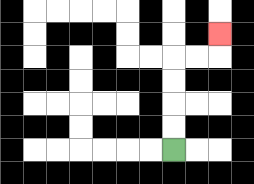{'start': '[7, 6]', 'end': '[9, 1]', 'path_directions': 'U,U,U,U,R,R,U', 'path_coordinates': '[[7, 6], [7, 5], [7, 4], [7, 3], [7, 2], [8, 2], [9, 2], [9, 1]]'}